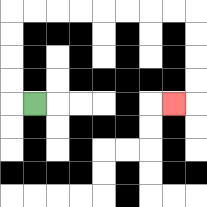{'start': '[1, 4]', 'end': '[7, 4]', 'path_directions': 'L,U,U,U,U,R,R,R,R,R,R,R,R,D,D,D,D,L', 'path_coordinates': '[[1, 4], [0, 4], [0, 3], [0, 2], [0, 1], [0, 0], [1, 0], [2, 0], [3, 0], [4, 0], [5, 0], [6, 0], [7, 0], [8, 0], [8, 1], [8, 2], [8, 3], [8, 4], [7, 4]]'}